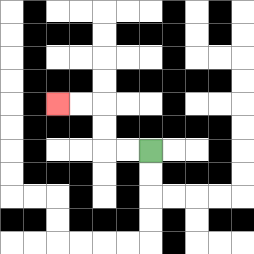{'start': '[6, 6]', 'end': '[2, 4]', 'path_directions': 'L,L,U,U,L,L', 'path_coordinates': '[[6, 6], [5, 6], [4, 6], [4, 5], [4, 4], [3, 4], [2, 4]]'}